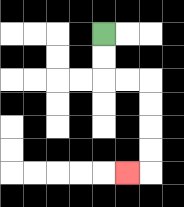{'start': '[4, 1]', 'end': '[5, 7]', 'path_directions': 'D,D,R,R,D,D,D,D,L', 'path_coordinates': '[[4, 1], [4, 2], [4, 3], [5, 3], [6, 3], [6, 4], [6, 5], [6, 6], [6, 7], [5, 7]]'}